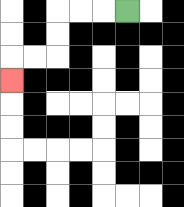{'start': '[5, 0]', 'end': '[0, 3]', 'path_directions': 'L,L,L,D,D,L,L,D', 'path_coordinates': '[[5, 0], [4, 0], [3, 0], [2, 0], [2, 1], [2, 2], [1, 2], [0, 2], [0, 3]]'}